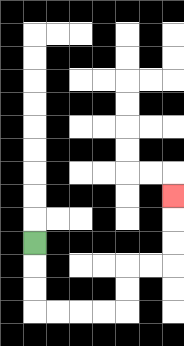{'start': '[1, 10]', 'end': '[7, 8]', 'path_directions': 'D,D,D,R,R,R,R,U,U,R,R,U,U,U', 'path_coordinates': '[[1, 10], [1, 11], [1, 12], [1, 13], [2, 13], [3, 13], [4, 13], [5, 13], [5, 12], [5, 11], [6, 11], [7, 11], [7, 10], [7, 9], [7, 8]]'}